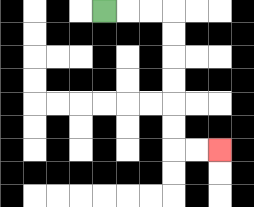{'start': '[4, 0]', 'end': '[9, 6]', 'path_directions': 'R,R,R,D,D,D,D,D,D,R,R', 'path_coordinates': '[[4, 0], [5, 0], [6, 0], [7, 0], [7, 1], [7, 2], [7, 3], [7, 4], [7, 5], [7, 6], [8, 6], [9, 6]]'}